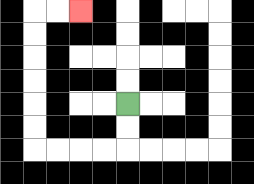{'start': '[5, 4]', 'end': '[3, 0]', 'path_directions': 'D,D,L,L,L,L,U,U,U,U,U,U,R,R', 'path_coordinates': '[[5, 4], [5, 5], [5, 6], [4, 6], [3, 6], [2, 6], [1, 6], [1, 5], [1, 4], [1, 3], [1, 2], [1, 1], [1, 0], [2, 0], [3, 0]]'}